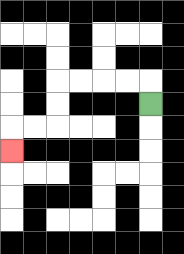{'start': '[6, 4]', 'end': '[0, 6]', 'path_directions': 'U,L,L,L,L,D,D,L,L,D', 'path_coordinates': '[[6, 4], [6, 3], [5, 3], [4, 3], [3, 3], [2, 3], [2, 4], [2, 5], [1, 5], [0, 5], [0, 6]]'}